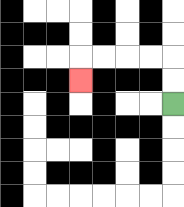{'start': '[7, 4]', 'end': '[3, 3]', 'path_directions': 'U,U,L,L,L,L,D', 'path_coordinates': '[[7, 4], [7, 3], [7, 2], [6, 2], [5, 2], [4, 2], [3, 2], [3, 3]]'}